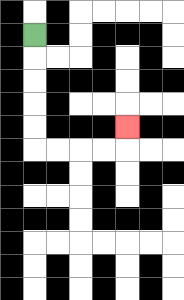{'start': '[1, 1]', 'end': '[5, 5]', 'path_directions': 'D,D,D,D,D,R,R,R,R,U', 'path_coordinates': '[[1, 1], [1, 2], [1, 3], [1, 4], [1, 5], [1, 6], [2, 6], [3, 6], [4, 6], [5, 6], [5, 5]]'}